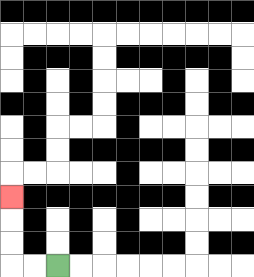{'start': '[2, 11]', 'end': '[0, 8]', 'path_directions': 'L,L,U,U,U', 'path_coordinates': '[[2, 11], [1, 11], [0, 11], [0, 10], [0, 9], [0, 8]]'}